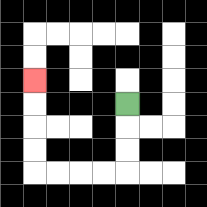{'start': '[5, 4]', 'end': '[1, 3]', 'path_directions': 'D,D,D,L,L,L,L,U,U,U,U', 'path_coordinates': '[[5, 4], [5, 5], [5, 6], [5, 7], [4, 7], [3, 7], [2, 7], [1, 7], [1, 6], [1, 5], [1, 4], [1, 3]]'}